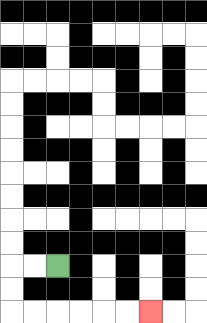{'start': '[2, 11]', 'end': '[6, 13]', 'path_directions': 'L,L,D,D,R,R,R,R,R,R', 'path_coordinates': '[[2, 11], [1, 11], [0, 11], [0, 12], [0, 13], [1, 13], [2, 13], [3, 13], [4, 13], [5, 13], [6, 13]]'}